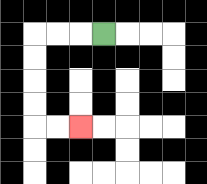{'start': '[4, 1]', 'end': '[3, 5]', 'path_directions': 'L,L,L,D,D,D,D,R,R', 'path_coordinates': '[[4, 1], [3, 1], [2, 1], [1, 1], [1, 2], [1, 3], [1, 4], [1, 5], [2, 5], [3, 5]]'}